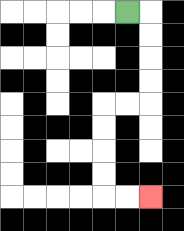{'start': '[5, 0]', 'end': '[6, 8]', 'path_directions': 'R,D,D,D,D,L,L,D,D,D,D,R,R', 'path_coordinates': '[[5, 0], [6, 0], [6, 1], [6, 2], [6, 3], [6, 4], [5, 4], [4, 4], [4, 5], [4, 6], [4, 7], [4, 8], [5, 8], [6, 8]]'}